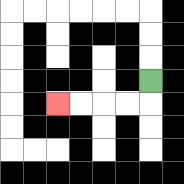{'start': '[6, 3]', 'end': '[2, 4]', 'path_directions': 'D,L,L,L,L', 'path_coordinates': '[[6, 3], [6, 4], [5, 4], [4, 4], [3, 4], [2, 4]]'}